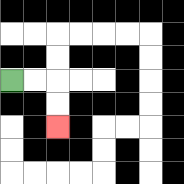{'start': '[0, 3]', 'end': '[2, 5]', 'path_directions': 'R,R,D,D', 'path_coordinates': '[[0, 3], [1, 3], [2, 3], [2, 4], [2, 5]]'}